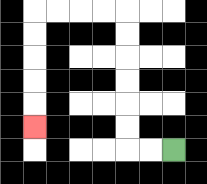{'start': '[7, 6]', 'end': '[1, 5]', 'path_directions': 'L,L,U,U,U,U,U,U,L,L,L,L,D,D,D,D,D', 'path_coordinates': '[[7, 6], [6, 6], [5, 6], [5, 5], [5, 4], [5, 3], [5, 2], [5, 1], [5, 0], [4, 0], [3, 0], [2, 0], [1, 0], [1, 1], [1, 2], [1, 3], [1, 4], [1, 5]]'}